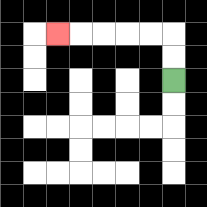{'start': '[7, 3]', 'end': '[2, 1]', 'path_directions': 'U,U,L,L,L,L,L', 'path_coordinates': '[[7, 3], [7, 2], [7, 1], [6, 1], [5, 1], [4, 1], [3, 1], [2, 1]]'}